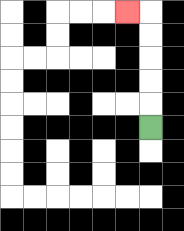{'start': '[6, 5]', 'end': '[5, 0]', 'path_directions': 'U,U,U,U,U,L', 'path_coordinates': '[[6, 5], [6, 4], [6, 3], [6, 2], [6, 1], [6, 0], [5, 0]]'}